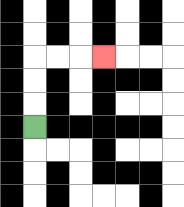{'start': '[1, 5]', 'end': '[4, 2]', 'path_directions': 'U,U,U,R,R,R', 'path_coordinates': '[[1, 5], [1, 4], [1, 3], [1, 2], [2, 2], [3, 2], [4, 2]]'}